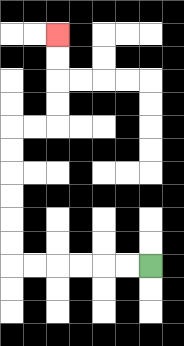{'start': '[6, 11]', 'end': '[2, 1]', 'path_directions': 'L,L,L,L,L,L,U,U,U,U,U,U,R,R,U,U,U,U', 'path_coordinates': '[[6, 11], [5, 11], [4, 11], [3, 11], [2, 11], [1, 11], [0, 11], [0, 10], [0, 9], [0, 8], [0, 7], [0, 6], [0, 5], [1, 5], [2, 5], [2, 4], [2, 3], [2, 2], [2, 1]]'}